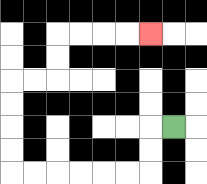{'start': '[7, 5]', 'end': '[6, 1]', 'path_directions': 'L,D,D,L,L,L,L,L,L,U,U,U,U,R,R,U,U,R,R,R,R', 'path_coordinates': '[[7, 5], [6, 5], [6, 6], [6, 7], [5, 7], [4, 7], [3, 7], [2, 7], [1, 7], [0, 7], [0, 6], [0, 5], [0, 4], [0, 3], [1, 3], [2, 3], [2, 2], [2, 1], [3, 1], [4, 1], [5, 1], [6, 1]]'}